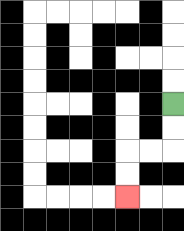{'start': '[7, 4]', 'end': '[5, 8]', 'path_directions': 'D,D,L,L,D,D', 'path_coordinates': '[[7, 4], [7, 5], [7, 6], [6, 6], [5, 6], [5, 7], [5, 8]]'}